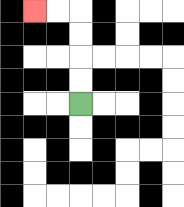{'start': '[3, 4]', 'end': '[1, 0]', 'path_directions': 'U,U,U,U,L,L', 'path_coordinates': '[[3, 4], [3, 3], [3, 2], [3, 1], [3, 0], [2, 0], [1, 0]]'}